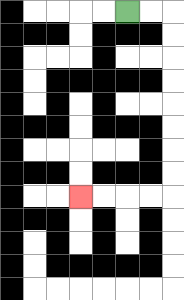{'start': '[5, 0]', 'end': '[3, 8]', 'path_directions': 'R,R,D,D,D,D,D,D,D,D,L,L,L,L', 'path_coordinates': '[[5, 0], [6, 0], [7, 0], [7, 1], [7, 2], [7, 3], [7, 4], [7, 5], [7, 6], [7, 7], [7, 8], [6, 8], [5, 8], [4, 8], [3, 8]]'}